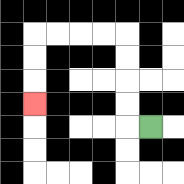{'start': '[6, 5]', 'end': '[1, 4]', 'path_directions': 'L,U,U,U,U,L,L,L,L,D,D,D', 'path_coordinates': '[[6, 5], [5, 5], [5, 4], [5, 3], [5, 2], [5, 1], [4, 1], [3, 1], [2, 1], [1, 1], [1, 2], [1, 3], [1, 4]]'}